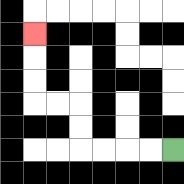{'start': '[7, 6]', 'end': '[1, 1]', 'path_directions': 'L,L,L,L,U,U,L,L,U,U,U', 'path_coordinates': '[[7, 6], [6, 6], [5, 6], [4, 6], [3, 6], [3, 5], [3, 4], [2, 4], [1, 4], [1, 3], [1, 2], [1, 1]]'}